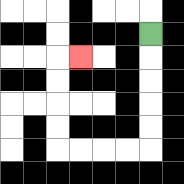{'start': '[6, 1]', 'end': '[3, 2]', 'path_directions': 'D,D,D,D,D,L,L,L,L,U,U,U,U,R', 'path_coordinates': '[[6, 1], [6, 2], [6, 3], [6, 4], [6, 5], [6, 6], [5, 6], [4, 6], [3, 6], [2, 6], [2, 5], [2, 4], [2, 3], [2, 2], [3, 2]]'}